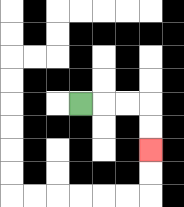{'start': '[3, 4]', 'end': '[6, 6]', 'path_directions': 'R,R,R,D,D', 'path_coordinates': '[[3, 4], [4, 4], [5, 4], [6, 4], [6, 5], [6, 6]]'}